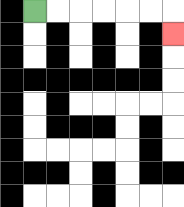{'start': '[1, 0]', 'end': '[7, 1]', 'path_directions': 'R,R,R,R,R,R,D', 'path_coordinates': '[[1, 0], [2, 0], [3, 0], [4, 0], [5, 0], [6, 0], [7, 0], [7, 1]]'}